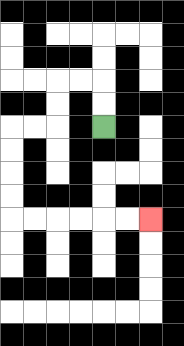{'start': '[4, 5]', 'end': '[6, 9]', 'path_directions': 'U,U,L,L,D,D,L,L,D,D,D,D,R,R,R,R,R,R', 'path_coordinates': '[[4, 5], [4, 4], [4, 3], [3, 3], [2, 3], [2, 4], [2, 5], [1, 5], [0, 5], [0, 6], [0, 7], [0, 8], [0, 9], [1, 9], [2, 9], [3, 9], [4, 9], [5, 9], [6, 9]]'}